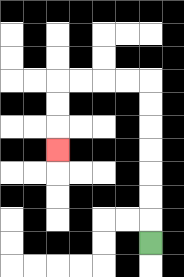{'start': '[6, 10]', 'end': '[2, 6]', 'path_directions': 'U,U,U,U,U,U,U,L,L,L,L,D,D,D', 'path_coordinates': '[[6, 10], [6, 9], [6, 8], [6, 7], [6, 6], [6, 5], [6, 4], [6, 3], [5, 3], [4, 3], [3, 3], [2, 3], [2, 4], [2, 5], [2, 6]]'}